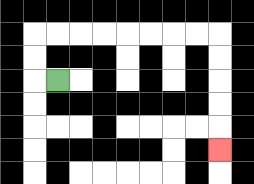{'start': '[2, 3]', 'end': '[9, 6]', 'path_directions': 'L,U,U,R,R,R,R,R,R,R,R,D,D,D,D,D', 'path_coordinates': '[[2, 3], [1, 3], [1, 2], [1, 1], [2, 1], [3, 1], [4, 1], [5, 1], [6, 1], [7, 1], [8, 1], [9, 1], [9, 2], [9, 3], [9, 4], [9, 5], [9, 6]]'}